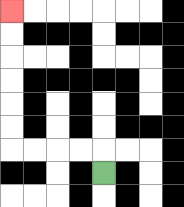{'start': '[4, 7]', 'end': '[0, 0]', 'path_directions': 'U,L,L,L,L,U,U,U,U,U,U', 'path_coordinates': '[[4, 7], [4, 6], [3, 6], [2, 6], [1, 6], [0, 6], [0, 5], [0, 4], [0, 3], [0, 2], [0, 1], [0, 0]]'}